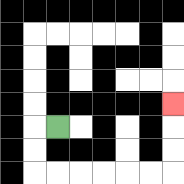{'start': '[2, 5]', 'end': '[7, 4]', 'path_directions': 'L,D,D,R,R,R,R,R,R,U,U,U', 'path_coordinates': '[[2, 5], [1, 5], [1, 6], [1, 7], [2, 7], [3, 7], [4, 7], [5, 7], [6, 7], [7, 7], [7, 6], [7, 5], [7, 4]]'}